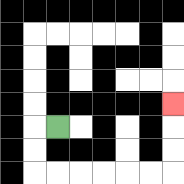{'start': '[2, 5]', 'end': '[7, 4]', 'path_directions': 'L,D,D,R,R,R,R,R,R,U,U,U', 'path_coordinates': '[[2, 5], [1, 5], [1, 6], [1, 7], [2, 7], [3, 7], [4, 7], [5, 7], [6, 7], [7, 7], [7, 6], [7, 5], [7, 4]]'}